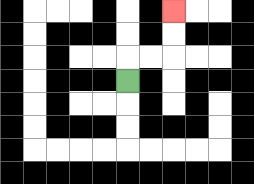{'start': '[5, 3]', 'end': '[7, 0]', 'path_directions': 'U,R,R,U,U', 'path_coordinates': '[[5, 3], [5, 2], [6, 2], [7, 2], [7, 1], [7, 0]]'}